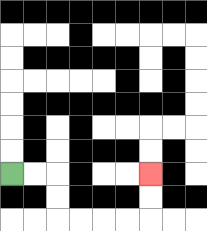{'start': '[0, 7]', 'end': '[6, 7]', 'path_directions': 'R,R,D,D,R,R,R,R,U,U', 'path_coordinates': '[[0, 7], [1, 7], [2, 7], [2, 8], [2, 9], [3, 9], [4, 9], [5, 9], [6, 9], [6, 8], [6, 7]]'}